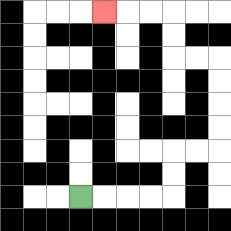{'start': '[3, 8]', 'end': '[4, 0]', 'path_directions': 'R,R,R,R,U,U,R,R,U,U,U,U,L,L,U,U,L,L,L', 'path_coordinates': '[[3, 8], [4, 8], [5, 8], [6, 8], [7, 8], [7, 7], [7, 6], [8, 6], [9, 6], [9, 5], [9, 4], [9, 3], [9, 2], [8, 2], [7, 2], [7, 1], [7, 0], [6, 0], [5, 0], [4, 0]]'}